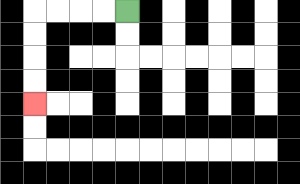{'start': '[5, 0]', 'end': '[1, 4]', 'path_directions': 'L,L,L,L,D,D,D,D', 'path_coordinates': '[[5, 0], [4, 0], [3, 0], [2, 0], [1, 0], [1, 1], [1, 2], [1, 3], [1, 4]]'}